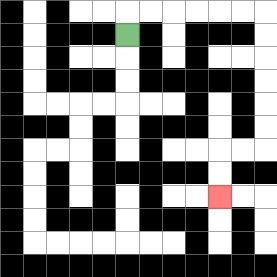{'start': '[5, 1]', 'end': '[9, 8]', 'path_directions': 'U,R,R,R,R,R,R,D,D,D,D,D,D,L,L,D,D', 'path_coordinates': '[[5, 1], [5, 0], [6, 0], [7, 0], [8, 0], [9, 0], [10, 0], [11, 0], [11, 1], [11, 2], [11, 3], [11, 4], [11, 5], [11, 6], [10, 6], [9, 6], [9, 7], [9, 8]]'}